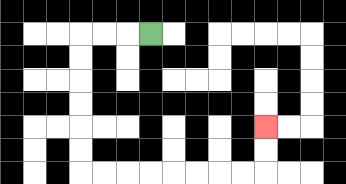{'start': '[6, 1]', 'end': '[11, 5]', 'path_directions': 'L,L,L,D,D,D,D,D,D,R,R,R,R,R,R,R,R,U,U', 'path_coordinates': '[[6, 1], [5, 1], [4, 1], [3, 1], [3, 2], [3, 3], [3, 4], [3, 5], [3, 6], [3, 7], [4, 7], [5, 7], [6, 7], [7, 7], [8, 7], [9, 7], [10, 7], [11, 7], [11, 6], [11, 5]]'}